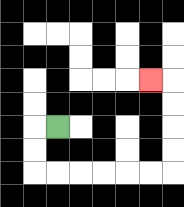{'start': '[2, 5]', 'end': '[6, 3]', 'path_directions': 'L,D,D,R,R,R,R,R,R,U,U,U,U,L', 'path_coordinates': '[[2, 5], [1, 5], [1, 6], [1, 7], [2, 7], [3, 7], [4, 7], [5, 7], [6, 7], [7, 7], [7, 6], [7, 5], [7, 4], [7, 3], [6, 3]]'}